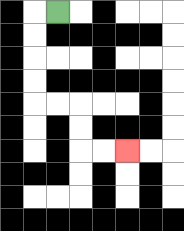{'start': '[2, 0]', 'end': '[5, 6]', 'path_directions': 'L,D,D,D,D,R,R,D,D,R,R', 'path_coordinates': '[[2, 0], [1, 0], [1, 1], [1, 2], [1, 3], [1, 4], [2, 4], [3, 4], [3, 5], [3, 6], [4, 6], [5, 6]]'}